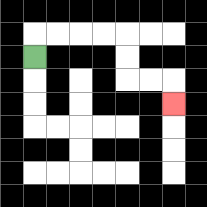{'start': '[1, 2]', 'end': '[7, 4]', 'path_directions': 'U,R,R,R,R,D,D,R,R,D', 'path_coordinates': '[[1, 2], [1, 1], [2, 1], [3, 1], [4, 1], [5, 1], [5, 2], [5, 3], [6, 3], [7, 3], [7, 4]]'}